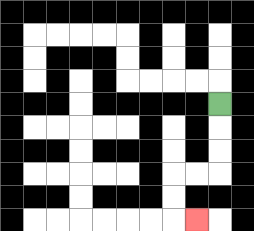{'start': '[9, 4]', 'end': '[8, 9]', 'path_directions': 'D,D,D,L,L,D,D,R', 'path_coordinates': '[[9, 4], [9, 5], [9, 6], [9, 7], [8, 7], [7, 7], [7, 8], [7, 9], [8, 9]]'}